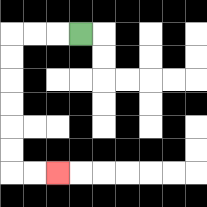{'start': '[3, 1]', 'end': '[2, 7]', 'path_directions': 'L,L,L,D,D,D,D,D,D,R,R', 'path_coordinates': '[[3, 1], [2, 1], [1, 1], [0, 1], [0, 2], [0, 3], [0, 4], [0, 5], [0, 6], [0, 7], [1, 7], [2, 7]]'}